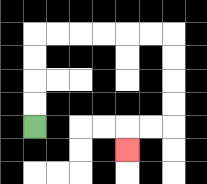{'start': '[1, 5]', 'end': '[5, 6]', 'path_directions': 'U,U,U,U,R,R,R,R,R,R,D,D,D,D,L,L,D', 'path_coordinates': '[[1, 5], [1, 4], [1, 3], [1, 2], [1, 1], [2, 1], [3, 1], [4, 1], [5, 1], [6, 1], [7, 1], [7, 2], [7, 3], [7, 4], [7, 5], [6, 5], [5, 5], [5, 6]]'}